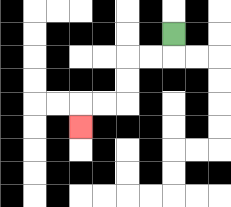{'start': '[7, 1]', 'end': '[3, 5]', 'path_directions': 'D,L,L,D,D,L,L,D', 'path_coordinates': '[[7, 1], [7, 2], [6, 2], [5, 2], [5, 3], [5, 4], [4, 4], [3, 4], [3, 5]]'}